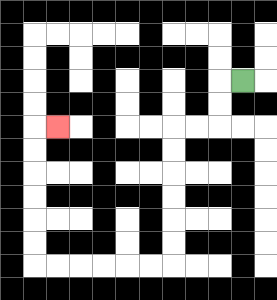{'start': '[10, 3]', 'end': '[2, 5]', 'path_directions': 'L,D,D,L,L,D,D,D,D,D,D,L,L,L,L,L,L,U,U,U,U,U,U,R', 'path_coordinates': '[[10, 3], [9, 3], [9, 4], [9, 5], [8, 5], [7, 5], [7, 6], [7, 7], [7, 8], [7, 9], [7, 10], [7, 11], [6, 11], [5, 11], [4, 11], [3, 11], [2, 11], [1, 11], [1, 10], [1, 9], [1, 8], [1, 7], [1, 6], [1, 5], [2, 5]]'}